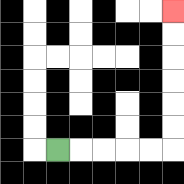{'start': '[2, 6]', 'end': '[7, 0]', 'path_directions': 'R,R,R,R,R,U,U,U,U,U,U', 'path_coordinates': '[[2, 6], [3, 6], [4, 6], [5, 6], [6, 6], [7, 6], [7, 5], [7, 4], [7, 3], [7, 2], [7, 1], [7, 0]]'}